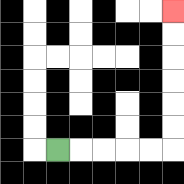{'start': '[2, 6]', 'end': '[7, 0]', 'path_directions': 'R,R,R,R,R,U,U,U,U,U,U', 'path_coordinates': '[[2, 6], [3, 6], [4, 6], [5, 6], [6, 6], [7, 6], [7, 5], [7, 4], [7, 3], [7, 2], [7, 1], [7, 0]]'}